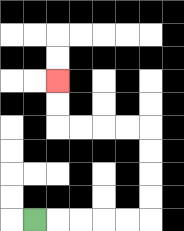{'start': '[1, 9]', 'end': '[2, 3]', 'path_directions': 'R,R,R,R,R,U,U,U,U,L,L,L,L,U,U', 'path_coordinates': '[[1, 9], [2, 9], [3, 9], [4, 9], [5, 9], [6, 9], [6, 8], [6, 7], [6, 6], [6, 5], [5, 5], [4, 5], [3, 5], [2, 5], [2, 4], [2, 3]]'}